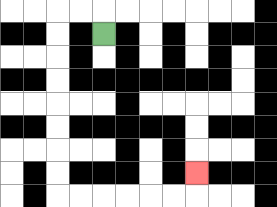{'start': '[4, 1]', 'end': '[8, 7]', 'path_directions': 'U,L,L,D,D,D,D,D,D,D,D,R,R,R,R,R,R,U', 'path_coordinates': '[[4, 1], [4, 0], [3, 0], [2, 0], [2, 1], [2, 2], [2, 3], [2, 4], [2, 5], [2, 6], [2, 7], [2, 8], [3, 8], [4, 8], [5, 8], [6, 8], [7, 8], [8, 8], [8, 7]]'}